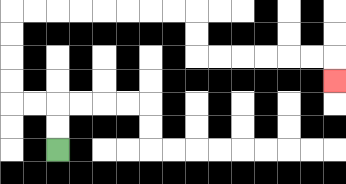{'start': '[2, 6]', 'end': '[14, 3]', 'path_directions': 'U,U,L,L,U,U,U,U,R,R,R,R,R,R,R,R,D,D,R,R,R,R,R,R,D', 'path_coordinates': '[[2, 6], [2, 5], [2, 4], [1, 4], [0, 4], [0, 3], [0, 2], [0, 1], [0, 0], [1, 0], [2, 0], [3, 0], [4, 0], [5, 0], [6, 0], [7, 0], [8, 0], [8, 1], [8, 2], [9, 2], [10, 2], [11, 2], [12, 2], [13, 2], [14, 2], [14, 3]]'}